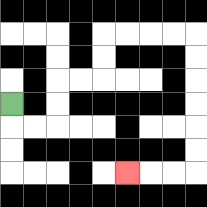{'start': '[0, 4]', 'end': '[5, 7]', 'path_directions': 'D,R,R,U,U,R,R,U,U,R,R,R,R,D,D,D,D,D,D,L,L,L', 'path_coordinates': '[[0, 4], [0, 5], [1, 5], [2, 5], [2, 4], [2, 3], [3, 3], [4, 3], [4, 2], [4, 1], [5, 1], [6, 1], [7, 1], [8, 1], [8, 2], [8, 3], [8, 4], [8, 5], [8, 6], [8, 7], [7, 7], [6, 7], [5, 7]]'}